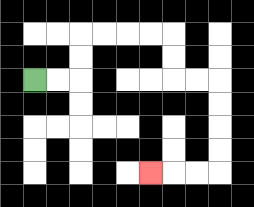{'start': '[1, 3]', 'end': '[6, 7]', 'path_directions': 'R,R,U,U,R,R,R,R,D,D,R,R,D,D,D,D,L,L,L', 'path_coordinates': '[[1, 3], [2, 3], [3, 3], [3, 2], [3, 1], [4, 1], [5, 1], [6, 1], [7, 1], [7, 2], [7, 3], [8, 3], [9, 3], [9, 4], [9, 5], [9, 6], [9, 7], [8, 7], [7, 7], [6, 7]]'}